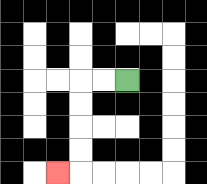{'start': '[5, 3]', 'end': '[2, 7]', 'path_directions': 'L,L,D,D,D,D,L', 'path_coordinates': '[[5, 3], [4, 3], [3, 3], [3, 4], [3, 5], [3, 6], [3, 7], [2, 7]]'}